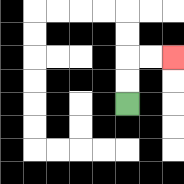{'start': '[5, 4]', 'end': '[7, 2]', 'path_directions': 'U,U,R,R', 'path_coordinates': '[[5, 4], [5, 3], [5, 2], [6, 2], [7, 2]]'}